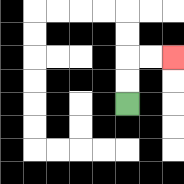{'start': '[5, 4]', 'end': '[7, 2]', 'path_directions': 'U,U,R,R', 'path_coordinates': '[[5, 4], [5, 3], [5, 2], [6, 2], [7, 2]]'}